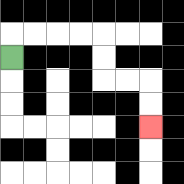{'start': '[0, 2]', 'end': '[6, 5]', 'path_directions': 'U,R,R,R,R,D,D,R,R,D,D', 'path_coordinates': '[[0, 2], [0, 1], [1, 1], [2, 1], [3, 1], [4, 1], [4, 2], [4, 3], [5, 3], [6, 3], [6, 4], [6, 5]]'}